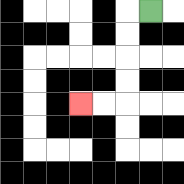{'start': '[6, 0]', 'end': '[3, 4]', 'path_directions': 'L,D,D,D,D,L,L', 'path_coordinates': '[[6, 0], [5, 0], [5, 1], [5, 2], [5, 3], [5, 4], [4, 4], [3, 4]]'}